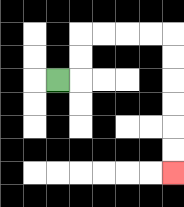{'start': '[2, 3]', 'end': '[7, 7]', 'path_directions': 'R,U,U,R,R,R,R,D,D,D,D,D,D', 'path_coordinates': '[[2, 3], [3, 3], [3, 2], [3, 1], [4, 1], [5, 1], [6, 1], [7, 1], [7, 2], [7, 3], [7, 4], [7, 5], [7, 6], [7, 7]]'}